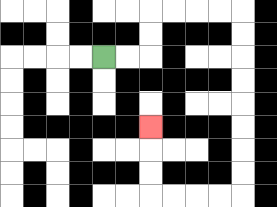{'start': '[4, 2]', 'end': '[6, 5]', 'path_directions': 'R,R,U,U,R,R,R,R,D,D,D,D,D,D,D,D,L,L,L,L,U,U,U', 'path_coordinates': '[[4, 2], [5, 2], [6, 2], [6, 1], [6, 0], [7, 0], [8, 0], [9, 0], [10, 0], [10, 1], [10, 2], [10, 3], [10, 4], [10, 5], [10, 6], [10, 7], [10, 8], [9, 8], [8, 8], [7, 8], [6, 8], [6, 7], [6, 6], [6, 5]]'}